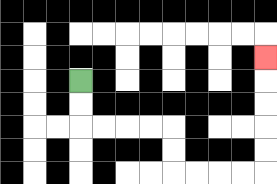{'start': '[3, 3]', 'end': '[11, 2]', 'path_directions': 'D,D,R,R,R,R,D,D,R,R,R,R,U,U,U,U,U', 'path_coordinates': '[[3, 3], [3, 4], [3, 5], [4, 5], [5, 5], [6, 5], [7, 5], [7, 6], [7, 7], [8, 7], [9, 7], [10, 7], [11, 7], [11, 6], [11, 5], [11, 4], [11, 3], [11, 2]]'}